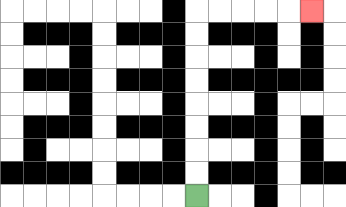{'start': '[8, 8]', 'end': '[13, 0]', 'path_directions': 'U,U,U,U,U,U,U,U,R,R,R,R,R', 'path_coordinates': '[[8, 8], [8, 7], [8, 6], [8, 5], [8, 4], [8, 3], [8, 2], [8, 1], [8, 0], [9, 0], [10, 0], [11, 0], [12, 0], [13, 0]]'}